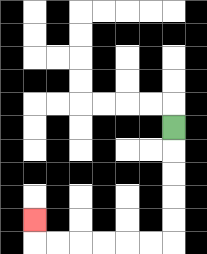{'start': '[7, 5]', 'end': '[1, 9]', 'path_directions': 'D,D,D,D,D,L,L,L,L,L,L,U', 'path_coordinates': '[[7, 5], [7, 6], [7, 7], [7, 8], [7, 9], [7, 10], [6, 10], [5, 10], [4, 10], [3, 10], [2, 10], [1, 10], [1, 9]]'}